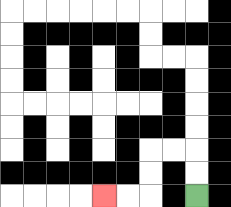{'start': '[8, 8]', 'end': '[4, 8]', 'path_directions': 'U,U,L,L,D,D,L,L', 'path_coordinates': '[[8, 8], [8, 7], [8, 6], [7, 6], [6, 6], [6, 7], [6, 8], [5, 8], [4, 8]]'}